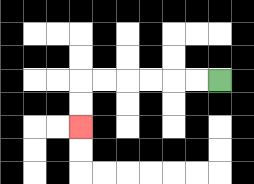{'start': '[9, 3]', 'end': '[3, 5]', 'path_directions': 'L,L,L,L,L,L,D,D', 'path_coordinates': '[[9, 3], [8, 3], [7, 3], [6, 3], [5, 3], [4, 3], [3, 3], [3, 4], [3, 5]]'}